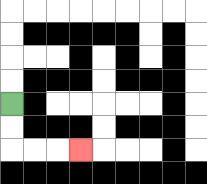{'start': '[0, 4]', 'end': '[3, 6]', 'path_directions': 'D,D,R,R,R', 'path_coordinates': '[[0, 4], [0, 5], [0, 6], [1, 6], [2, 6], [3, 6]]'}